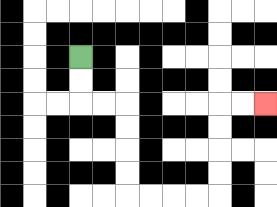{'start': '[3, 2]', 'end': '[11, 4]', 'path_directions': 'D,D,R,R,D,D,D,D,R,R,R,R,U,U,U,U,R,R', 'path_coordinates': '[[3, 2], [3, 3], [3, 4], [4, 4], [5, 4], [5, 5], [5, 6], [5, 7], [5, 8], [6, 8], [7, 8], [8, 8], [9, 8], [9, 7], [9, 6], [9, 5], [9, 4], [10, 4], [11, 4]]'}